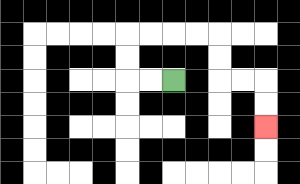{'start': '[7, 3]', 'end': '[11, 5]', 'path_directions': 'L,L,U,U,R,R,R,R,D,D,R,R,D,D', 'path_coordinates': '[[7, 3], [6, 3], [5, 3], [5, 2], [5, 1], [6, 1], [7, 1], [8, 1], [9, 1], [9, 2], [9, 3], [10, 3], [11, 3], [11, 4], [11, 5]]'}